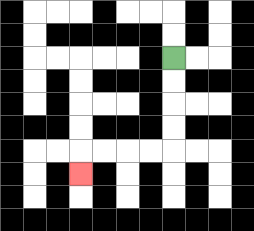{'start': '[7, 2]', 'end': '[3, 7]', 'path_directions': 'D,D,D,D,L,L,L,L,D', 'path_coordinates': '[[7, 2], [7, 3], [7, 4], [7, 5], [7, 6], [6, 6], [5, 6], [4, 6], [3, 6], [3, 7]]'}